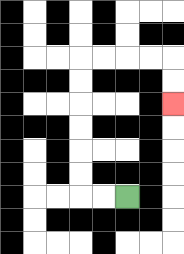{'start': '[5, 8]', 'end': '[7, 4]', 'path_directions': 'L,L,U,U,U,U,U,U,R,R,R,R,D,D', 'path_coordinates': '[[5, 8], [4, 8], [3, 8], [3, 7], [3, 6], [3, 5], [3, 4], [3, 3], [3, 2], [4, 2], [5, 2], [6, 2], [7, 2], [7, 3], [7, 4]]'}